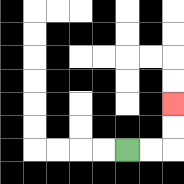{'start': '[5, 6]', 'end': '[7, 4]', 'path_directions': 'R,R,U,U', 'path_coordinates': '[[5, 6], [6, 6], [7, 6], [7, 5], [7, 4]]'}